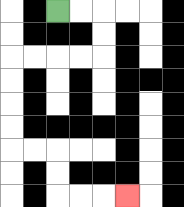{'start': '[2, 0]', 'end': '[5, 8]', 'path_directions': 'R,R,D,D,L,L,L,L,D,D,D,D,R,R,D,D,R,R,R', 'path_coordinates': '[[2, 0], [3, 0], [4, 0], [4, 1], [4, 2], [3, 2], [2, 2], [1, 2], [0, 2], [0, 3], [0, 4], [0, 5], [0, 6], [1, 6], [2, 6], [2, 7], [2, 8], [3, 8], [4, 8], [5, 8]]'}